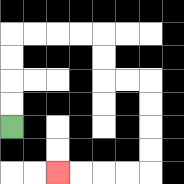{'start': '[0, 5]', 'end': '[2, 7]', 'path_directions': 'U,U,U,U,R,R,R,R,D,D,R,R,D,D,D,D,L,L,L,L', 'path_coordinates': '[[0, 5], [0, 4], [0, 3], [0, 2], [0, 1], [1, 1], [2, 1], [3, 1], [4, 1], [4, 2], [4, 3], [5, 3], [6, 3], [6, 4], [6, 5], [6, 6], [6, 7], [5, 7], [4, 7], [3, 7], [2, 7]]'}